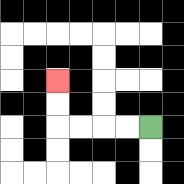{'start': '[6, 5]', 'end': '[2, 3]', 'path_directions': 'L,L,L,L,U,U', 'path_coordinates': '[[6, 5], [5, 5], [4, 5], [3, 5], [2, 5], [2, 4], [2, 3]]'}